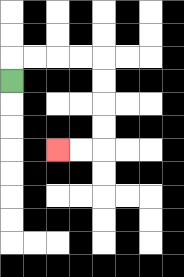{'start': '[0, 3]', 'end': '[2, 6]', 'path_directions': 'U,R,R,R,R,D,D,D,D,L,L', 'path_coordinates': '[[0, 3], [0, 2], [1, 2], [2, 2], [3, 2], [4, 2], [4, 3], [4, 4], [4, 5], [4, 6], [3, 6], [2, 6]]'}